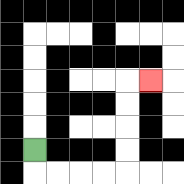{'start': '[1, 6]', 'end': '[6, 3]', 'path_directions': 'D,R,R,R,R,U,U,U,U,R', 'path_coordinates': '[[1, 6], [1, 7], [2, 7], [3, 7], [4, 7], [5, 7], [5, 6], [5, 5], [5, 4], [5, 3], [6, 3]]'}